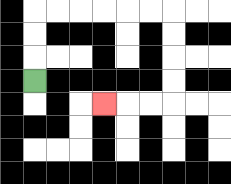{'start': '[1, 3]', 'end': '[4, 4]', 'path_directions': 'U,U,U,R,R,R,R,R,R,D,D,D,D,L,L,L', 'path_coordinates': '[[1, 3], [1, 2], [1, 1], [1, 0], [2, 0], [3, 0], [4, 0], [5, 0], [6, 0], [7, 0], [7, 1], [7, 2], [7, 3], [7, 4], [6, 4], [5, 4], [4, 4]]'}